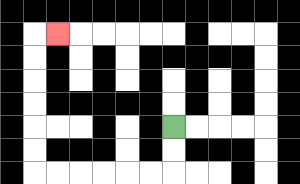{'start': '[7, 5]', 'end': '[2, 1]', 'path_directions': 'D,D,L,L,L,L,L,L,U,U,U,U,U,U,R', 'path_coordinates': '[[7, 5], [7, 6], [7, 7], [6, 7], [5, 7], [4, 7], [3, 7], [2, 7], [1, 7], [1, 6], [1, 5], [1, 4], [1, 3], [1, 2], [1, 1], [2, 1]]'}